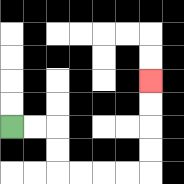{'start': '[0, 5]', 'end': '[6, 3]', 'path_directions': 'R,R,D,D,R,R,R,R,U,U,U,U', 'path_coordinates': '[[0, 5], [1, 5], [2, 5], [2, 6], [2, 7], [3, 7], [4, 7], [5, 7], [6, 7], [6, 6], [6, 5], [6, 4], [6, 3]]'}